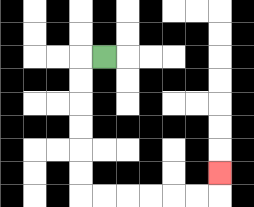{'start': '[4, 2]', 'end': '[9, 7]', 'path_directions': 'L,D,D,D,D,D,D,R,R,R,R,R,R,U', 'path_coordinates': '[[4, 2], [3, 2], [3, 3], [3, 4], [3, 5], [3, 6], [3, 7], [3, 8], [4, 8], [5, 8], [6, 8], [7, 8], [8, 8], [9, 8], [9, 7]]'}